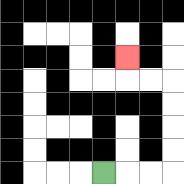{'start': '[4, 7]', 'end': '[5, 2]', 'path_directions': 'R,R,R,U,U,U,U,L,L,U', 'path_coordinates': '[[4, 7], [5, 7], [6, 7], [7, 7], [7, 6], [7, 5], [7, 4], [7, 3], [6, 3], [5, 3], [5, 2]]'}